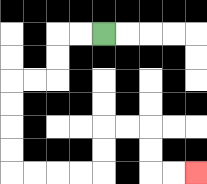{'start': '[4, 1]', 'end': '[8, 7]', 'path_directions': 'L,L,D,D,L,L,D,D,D,D,R,R,R,R,U,U,R,R,D,D,R,R', 'path_coordinates': '[[4, 1], [3, 1], [2, 1], [2, 2], [2, 3], [1, 3], [0, 3], [0, 4], [0, 5], [0, 6], [0, 7], [1, 7], [2, 7], [3, 7], [4, 7], [4, 6], [4, 5], [5, 5], [6, 5], [6, 6], [6, 7], [7, 7], [8, 7]]'}